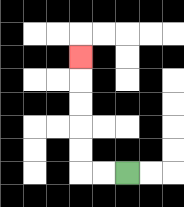{'start': '[5, 7]', 'end': '[3, 2]', 'path_directions': 'L,L,U,U,U,U,U', 'path_coordinates': '[[5, 7], [4, 7], [3, 7], [3, 6], [3, 5], [3, 4], [3, 3], [3, 2]]'}